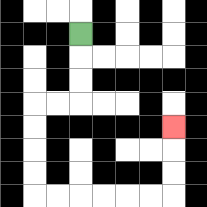{'start': '[3, 1]', 'end': '[7, 5]', 'path_directions': 'D,D,D,L,L,D,D,D,D,R,R,R,R,R,R,U,U,U', 'path_coordinates': '[[3, 1], [3, 2], [3, 3], [3, 4], [2, 4], [1, 4], [1, 5], [1, 6], [1, 7], [1, 8], [2, 8], [3, 8], [4, 8], [5, 8], [6, 8], [7, 8], [7, 7], [7, 6], [7, 5]]'}